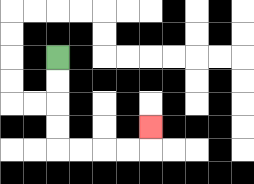{'start': '[2, 2]', 'end': '[6, 5]', 'path_directions': 'D,D,D,D,R,R,R,R,U', 'path_coordinates': '[[2, 2], [2, 3], [2, 4], [2, 5], [2, 6], [3, 6], [4, 6], [5, 6], [6, 6], [6, 5]]'}